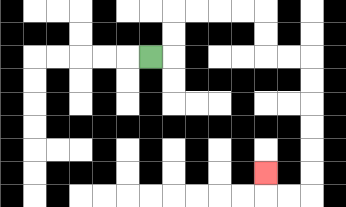{'start': '[6, 2]', 'end': '[11, 7]', 'path_directions': 'R,U,U,R,R,R,R,D,D,R,R,D,D,D,D,D,D,L,L,U', 'path_coordinates': '[[6, 2], [7, 2], [7, 1], [7, 0], [8, 0], [9, 0], [10, 0], [11, 0], [11, 1], [11, 2], [12, 2], [13, 2], [13, 3], [13, 4], [13, 5], [13, 6], [13, 7], [13, 8], [12, 8], [11, 8], [11, 7]]'}